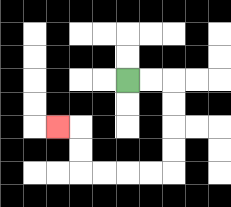{'start': '[5, 3]', 'end': '[2, 5]', 'path_directions': 'R,R,D,D,D,D,L,L,L,L,U,U,L', 'path_coordinates': '[[5, 3], [6, 3], [7, 3], [7, 4], [7, 5], [7, 6], [7, 7], [6, 7], [5, 7], [4, 7], [3, 7], [3, 6], [3, 5], [2, 5]]'}